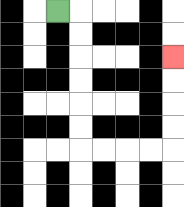{'start': '[2, 0]', 'end': '[7, 2]', 'path_directions': 'R,D,D,D,D,D,D,R,R,R,R,U,U,U,U', 'path_coordinates': '[[2, 0], [3, 0], [3, 1], [3, 2], [3, 3], [3, 4], [3, 5], [3, 6], [4, 6], [5, 6], [6, 6], [7, 6], [7, 5], [7, 4], [7, 3], [7, 2]]'}